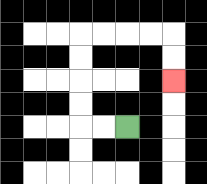{'start': '[5, 5]', 'end': '[7, 3]', 'path_directions': 'L,L,U,U,U,U,R,R,R,R,D,D', 'path_coordinates': '[[5, 5], [4, 5], [3, 5], [3, 4], [3, 3], [3, 2], [3, 1], [4, 1], [5, 1], [6, 1], [7, 1], [7, 2], [7, 3]]'}